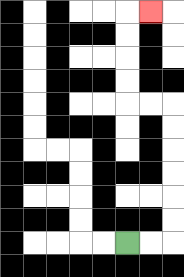{'start': '[5, 10]', 'end': '[6, 0]', 'path_directions': 'R,R,U,U,U,U,U,U,L,L,U,U,U,U,R', 'path_coordinates': '[[5, 10], [6, 10], [7, 10], [7, 9], [7, 8], [7, 7], [7, 6], [7, 5], [7, 4], [6, 4], [5, 4], [5, 3], [5, 2], [5, 1], [5, 0], [6, 0]]'}